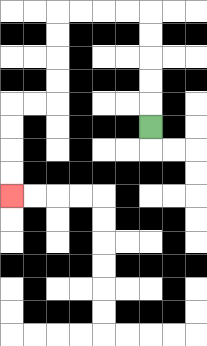{'start': '[6, 5]', 'end': '[0, 8]', 'path_directions': 'U,U,U,U,U,L,L,L,L,D,D,D,D,L,L,D,D,D,D', 'path_coordinates': '[[6, 5], [6, 4], [6, 3], [6, 2], [6, 1], [6, 0], [5, 0], [4, 0], [3, 0], [2, 0], [2, 1], [2, 2], [2, 3], [2, 4], [1, 4], [0, 4], [0, 5], [0, 6], [0, 7], [0, 8]]'}